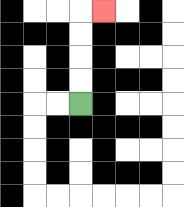{'start': '[3, 4]', 'end': '[4, 0]', 'path_directions': 'U,U,U,U,R', 'path_coordinates': '[[3, 4], [3, 3], [3, 2], [3, 1], [3, 0], [4, 0]]'}